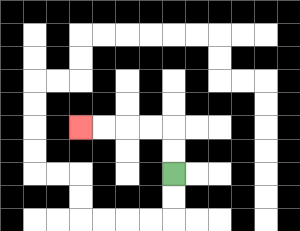{'start': '[7, 7]', 'end': '[3, 5]', 'path_directions': 'U,U,L,L,L,L', 'path_coordinates': '[[7, 7], [7, 6], [7, 5], [6, 5], [5, 5], [4, 5], [3, 5]]'}